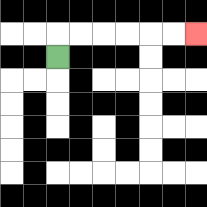{'start': '[2, 2]', 'end': '[8, 1]', 'path_directions': 'U,R,R,R,R,R,R', 'path_coordinates': '[[2, 2], [2, 1], [3, 1], [4, 1], [5, 1], [6, 1], [7, 1], [8, 1]]'}